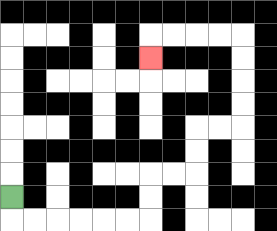{'start': '[0, 8]', 'end': '[6, 2]', 'path_directions': 'D,R,R,R,R,R,R,U,U,R,R,U,U,R,R,U,U,U,U,L,L,L,L,D', 'path_coordinates': '[[0, 8], [0, 9], [1, 9], [2, 9], [3, 9], [4, 9], [5, 9], [6, 9], [6, 8], [6, 7], [7, 7], [8, 7], [8, 6], [8, 5], [9, 5], [10, 5], [10, 4], [10, 3], [10, 2], [10, 1], [9, 1], [8, 1], [7, 1], [6, 1], [6, 2]]'}